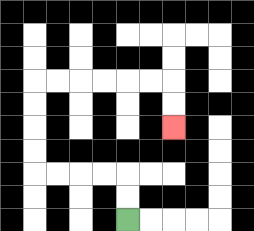{'start': '[5, 9]', 'end': '[7, 5]', 'path_directions': 'U,U,L,L,L,L,U,U,U,U,R,R,R,R,R,R,D,D', 'path_coordinates': '[[5, 9], [5, 8], [5, 7], [4, 7], [3, 7], [2, 7], [1, 7], [1, 6], [1, 5], [1, 4], [1, 3], [2, 3], [3, 3], [4, 3], [5, 3], [6, 3], [7, 3], [7, 4], [7, 5]]'}